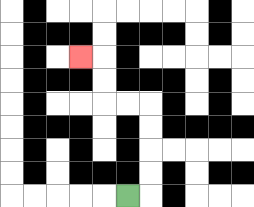{'start': '[5, 8]', 'end': '[3, 2]', 'path_directions': 'R,U,U,U,U,L,L,U,U,L', 'path_coordinates': '[[5, 8], [6, 8], [6, 7], [6, 6], [6, 5], [6, 4], [5, 4], [4, 4], [4, 3], [4, 2], [3, 2]]'}